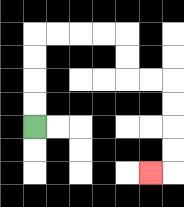{'start': '[1, 5]', 'end': '[6, 7]', 'path_directions': 'U,U,U,U,R,R,R,R,D,D,R,R,D,D,D,D,L', 'path_coordinates': '[[1, 5], [1, 4], [1, 3], [1, 2], [1, 1], [2, 1], [3, 1], [4, 1], [5, 1], [5, 2], [5, 3], [6, 3], [7, 3], [7, 4], [7, 5], [7, 6], [7, 7], [6, 7]]'}